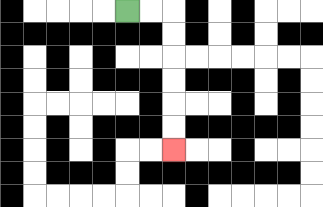{'start': '[5, 0]', 'end': '[7, 6]', 'path_directions': 'R,R,D,D,D,D,D,D', 'path_coordinates': '[[5, 0], [6, 0], [7, 0], [7, 1], [7, 2], [7, 3], [7, 4], [7, 5], [7, 6]]'}